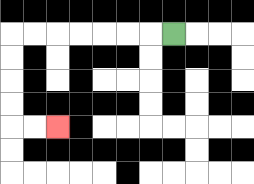{'start': '[7, 1]', 'end': '[2, 5]', 'path_directions': 'L,L,L,L,L,L,L,D,D,D,D,R,R', 'path_coordinates': '[[7, 1], [6, 1], [5, 1], [4, 1], [3, 1], [2, 1], [1, 1], [0, 1], [0, 2], [0, 3], [0, 4], [0, 5], [1, 5], [2, 5]]'}